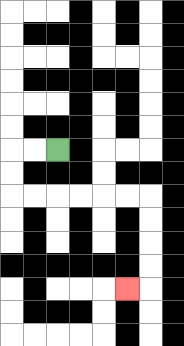{'start': '[2, 6]', 'end': '[5, 12]', 'path_directions': 'L,L,D,D,R,R,R,R,R,R,D,D,D,D,L', 'path_coordinates': '[[2, 6], [1, 6], [0, 6], [0, 7], [0, 8], [1, 8], [2, 8], [3, 8], [4, 8], [5, 8], [6, 8], [6, 9], [6, 10], [6, 11], [6, 12], [5, 12]]'}